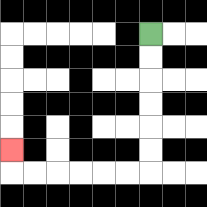{'start': '[6, 1]', 'end': '[0, 6]', 'path_directions': 'D,D,D,D,D,D,L,L,L,L,L,L,U', 'path_coordinates': '[[6, 1], [6, 2], [6, 3], [6, 4], [6, 5], [6, 6], [6, 7], [5, 7], [4, 7], [3, 7], [2, 7], [1, 7], [0, 7], [0, 6]]'}